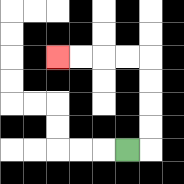{'start': '[5, 6]', 'end': '[2, 2]', 'path_directions': 'R,U,U,U,U,L,L,L,L', 'path_coordinates': '[[5, 6], [6, 6], [6, 5], [6, 4], [6, 3], [6, 2], [5, 2], [4, 2], [3, 2], [2, 2]]'}